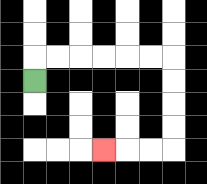{'start': '[1, 3]', 'end': '[4, 6]', 'path_directions': 'U,R,R,R,R,R,R,D,D,D,D,L,L,L', 'path_coordinates': '[[1, 3], [1, 2], [2, 2], [3, 2], [4, 2], [5, 2], [6, 2], [7, 2], [7, 3], [7, 4], [7, 5], [7, 6], [6, 6], [5, 6], [4, 6]]'}